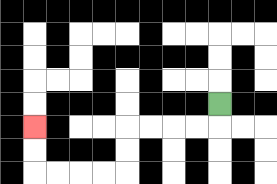{'start': '[9, 4]', 'end': '[1, 5]', 'path_directions': 'D,L,L,L,L,D,D,L,L,L,L,U,U', 'path_coordinates': '[[9, 4], [9, 5], [8, 5], [7, 5], [6, 5], [5, 5], [5, 6], [5, 7], [4, 7], [3, 7], [2, 7], [1, 7], [1, 6], [1, 5]]'}